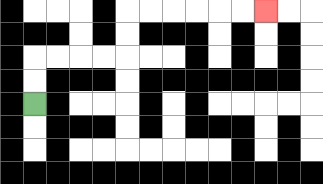{'start': '[1, 4]', 'end': '[11, 0]', 'path_directions': 'U,U,R,R,R,R,U,U,R,R,R,R,R,R', 'path_coordinates': '[[1, 4], [1, 3], [1, 2], [2, 2], [3, 2], [4, 2], [5, 2], [5, 1], [5, 0], [6, 0], [7, 0], [8, 0], [9, 0], [10, 0], [11, 0]]'}